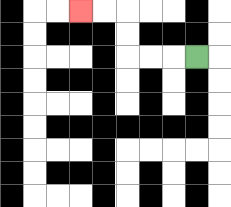{'start': '[8, 2]', 'end': '[3, 0]', 'path_directions': 'L,L,L,U,U,L,L', 'path_coordinates': '[[8, 2], [7, 2], [6, 2], [5, 2], [5, 1], [5, 0], [4, 0], [3, 0]]'}